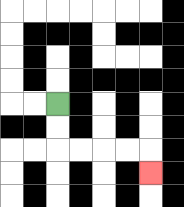{'start': '[2, 4]', 'end': '[6, 7]', 'path_directions': 'D,D,R,R,R,R,D', 'path_coordinates': '[[2, 4], [2, 5], [2, 6], [3, 6], [4, 6], [5, 6], [6, 6], [6, 7]]'}